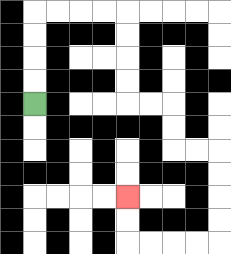{'start': '[1, 4]', 'end': '[5, 8]', 'path_directions': 'U,U,U,U,R,R,R,R,D,D,D,D,R,R,D,D,R,R,D,D,D,D,L,L,L,L,U,U', 'path_coordinates': '[[1, 4], [1, 3], [1, 2], [1, 1], [1, 0], [2, 0], [3, 0], [4, 0], [5, 0], [5, 1], [5, 2], [5, 3], [5, 4], [6, 4], [7, 4], [7, 5], [7, 6], [8, 6], [9, 6], [9, 7], [9, 8], [9, 9], [9, 10], [8, 10], [7, 10], [6, 10], [5, 10], [5, 9], [5, 8]]'}